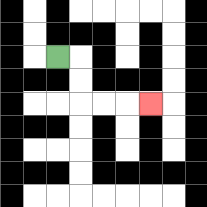{'start': '[2, 2]', 'end': '[6, 4]', 'path_directions': 'R,D,D,R,R,R', 'path_coordinates': '[[2, 2], [3, 2], [3, 3], [3, 4], [4, 4], [5, 4], [6, 4]]'}